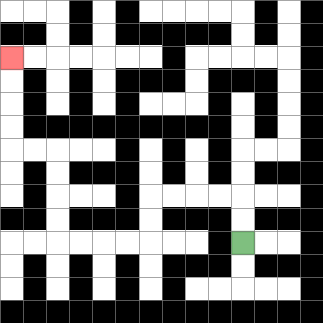{'start': '[10, 10]', 'end': '[0, 2]', 'path_directions': 'U,U,L,L,L,L,D,D,L,L,L,L,U,U,U,U,L,L,U,U,U,U', 'path_coordinates': '[[10, 10], [10, 9], [10, 8], [9, 8], [8, 8], [7, 8], [6, 8], [6, 9], [6, 10], [5, 10], [4, 10], [3, 10], [2, 10], [2, 9], [2, 8], [2, 7], [2, 6], [1, 6], [0, 6], [0, 5], [0, 4], [0, 3], [0, 2]]'}